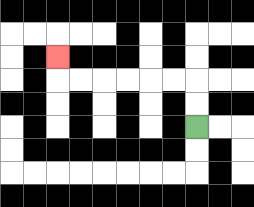{'start': '[8, 5]', 'end': '[2, 2]', 'path_directions': 'U,U,L,L,L,L,L,L,U', 'path_coordinates': '[[8, 5], [8, 4], [8, 3], [7, 3], [6, 3], [5, 3], [4, 3], [3, 3], [2, 3], [2, 2]]'}